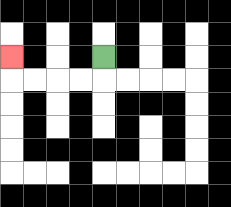{'start': '[4, 2]', 'end': '[0, 2]', 'path_directions': 'D,L,L,L,L,U', 'path_coordinates': '[[4, 2], [4, 3], [3, 3], [2, 3], [1, 3], [0, 3], [0, 2]]'}